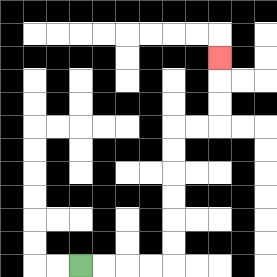{'start': '[3, 11]', 'end': '[9, 2]', 'path_directions': 'R,R,R,R,U,U,U,U,U,U,R,R,U,U,U', 'path_coordinates': '[[3, 11], [4, 11], [5, 11], [6, 11], [7, 11], [7, 10], [7, 9], [7, 8], [7, 7], [7, 6], [7, 5], [8, 5], [9, 5], [9, 4], [9, 3], [9, 2]]'}